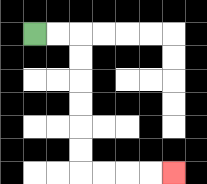{'start': '[1, 1]', 'end': '[7, 7]', 'path_directions': 'R,R,D,D,D,D,D,D,R,R,R,R', 'path_coordinates': '[[1, 1], [2, 1], [3, 1], [3, 2], [3, 3], [3, 4], [3, 5], [3, 6], [3, 7], [4, 7], [5, 7], [6, 7], [7, 7]]'}